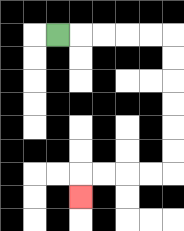{'start': '[2, 1]', 'end': '[3, 8]', 'path_directions': 'R,R,R,R,R,D,D,D,D,D,D,L,L,L,L,D', 'path_coordinates': '[[2, 1], [3, 1], [4, 1], [5, 1], [6, 1], [7, 1], [7, 2], [7, 3], [7, 4], [7, 5], [7, 6], [7, 7], [6, 7], [5, 7], [4, 7], [3, 7], [3, 8]]'}